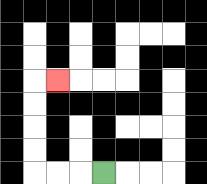{'start': '[4, 7]', 'end': '[2, 3]', 'path_directions': 'L,L,L,U,U,U,U,R', 'path_coordinates': '[[4, 7], [3, 7], [2, 7], [1, 7], [1, 6], [1, 5], [1, 4], [1, 3], [2, 3]]'}